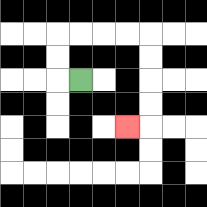{'start': '[3, 3]', 'end': '[5, 5]', 'path_directions': 'L,U,U,R,R,R,R,D,D,D,D,L', 'path_coordinates': '[[3, 3], [2, 3], [2, 2], [2, 1], [3, 1], [4, 1], [5, 1], [6, 1], [6, 2], [6, 3], [6, 4], [6, 5], [5, 5]]'}